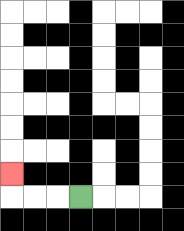{'start': '[3, 8]', 'end': '[0, 7]', 'path_directions': 'L,L,L,U', 'path_coordinates': '[[3, 8], [2, 8], [1, 8], [0, 8], [0, 7]]'}